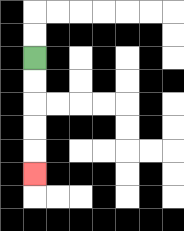{'start': '[1, 2]', 'end': '[1, 7]', 'path_directions': 'D,D,D,D,D', 'path_coordinates': '[[1, 2], [1, 3], [1, 4], [1, 5], [1, 6], [1, 7]]'}